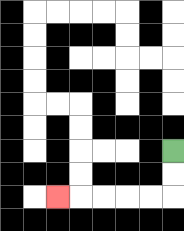{'start': '[7, 6]', 'end': '[2, 8]', 'path_directions': 'D,D,L,L,L,L,L', 'path_coordinates': '[[7, 6], [7, 7], [7, 8], [6, 8], [5, 8], [4, 8], [3, 8], [2, 8]]'}